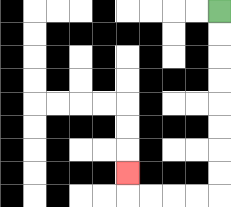{'start': '[9, 0]', 'end': '[5, 7]', 'path_directions': 'D,D,D,D,D,D,D,D,L,L,L,L,U', 'path_coordinates': '[[9, 0], [9, 1], [9, 2], [9, 3], [9, 4], [9, 5], [9, 6], [9, 7], [9, 8], [8, 8], [7, 8], [6, 8], [5, 8], [5, 7]]'}